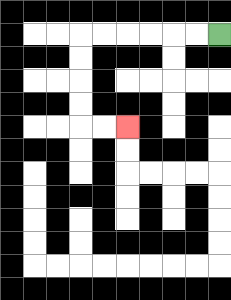{'start': '[9, 1]', 'end': '[5, 5]', 'path_directions': 'L,L,L,L,L,L,D,D,D,D,R,R', 'path_coordinates': '[[9, 1], [8, 1], [7, 1], [6, 1], [5, 1], [4, 1], [3, 1], [3, 2], [3, 3], [3, 4], [3, 5], [4, 5], [5, 5]]'}